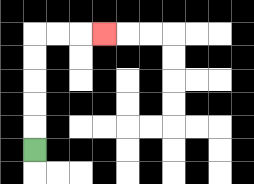{'start': '[1, 6]', 'end': '[4, 1]', 'path_directions': 'U,U,U,U,U,R,R,R', 'path_coordinates': '[[1, 6], [1, 5], [1, 4], [1, 3], [1, 2], [1, 1], [2, 1], [3, 1], [4, 1]]'}